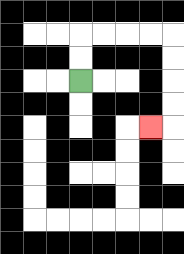{'start': '[3, 3]', 'end': '[6, 5]', 'path_directions': 'U,U,R,R,R,R,D,D,D,D,L', 'path_coordinates': '[[3, 3], [3, 2], [3, 1], [4, 1], [5, 1], [6, 1], [7, 1], [7, 2], [7, 3], [7, 4], [7, 5], [6, 5]]'}